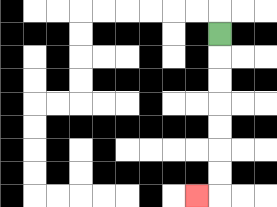{'start': '[9, 1]', 'end': '[8, 8]', 'path_directions': 'D,D,D,D,D,D,D,L', 'path_coordinates': '[[9, 1], [9, 2], [9, 3], [9, 4], [9, 5], [9, 6], [9, 7], [9, 8], [8, 8]]'}